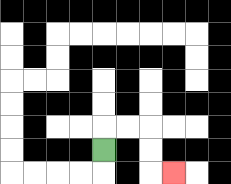{'start': '[4, 6]', 'end': '[7, 7]', 'path_directions': 'U,R,R,D,D,R', 'path_coordinates': '[[4, 6], [4, 5], [5, 5], [6, 5], [6, 6], [6, 7], [7, 7]]'}